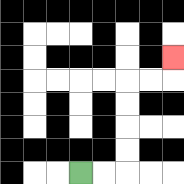{'start': '[3, 7]', 'end': '[7, 2]', 'path_directions': 'R,R,U,U,U,U,R,R,U', 'path_coordinates': '[[3, 7], [4, 7], [5, 7], [5, 6], [5, 5], [5, 4], [5, 3], [6, 3], [7, 3], [7, 2]]'}